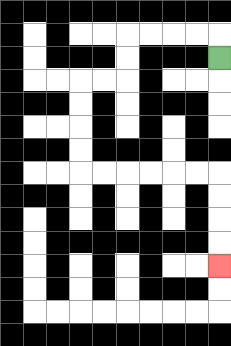{'start': '[9, 2]', 'end': '[9, 11]', 'path_directions': 'U,L,L,L,L,D,D,L,L,D,D,D,D,R,R,R,R,R,R,D,D,D,D', 'path_coordinates': '[[9, 2], [9, 1], [8, 1], [7, 1], [6, 1], [5, 1], [5, 2], [5, 3], [4, 3], [3, 3], [3, 4], [3, 5], [3, 6], [3, 7], [4, 7], [5, 7], [6, 7], [7, 7], [8, 7], [9, 7], [9, 8], [9, 9], [9, 10], [9, 11]]'}